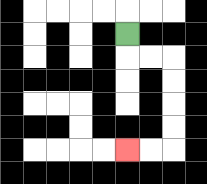{'start': '[5, 1]', 'end': '[5, 6]', 'path_directions': 'D,R,R,D,D,D,D,L,L', 'path_coordinates': '[[5, 1], [5, 2], [6, 2], [7, 2], [7, 3], [7, 4], [7, 5], [7, 6], [6, 6], [5, 6]]'}